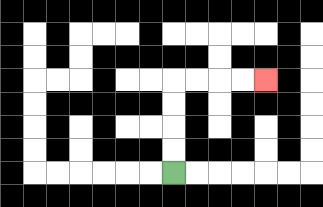{'start': '[7, 7]', 'end': '[11, 3]', 'path_directions': 'U,U,U,U,R,R,R,R', 'path_coordinates': '[[7, 7], [7, 6], [7, 5], [7, 4], [7, 3], [8, 3], [9, 3], [10, 3], [11, 3]]'}